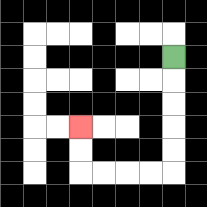{'start': '[7, 2]', 'end': '[3, 5]', 'path_directions': 'D,D,D,D,D,L,L,L,L,U,U', 'path_coordinates': '[[7, 2], [7, 3], [7, 4], [7, 5], [7, 6], [7, 7], [6, 7], [5, 7], [4, 7], [3, 7], [3, 6], [3, 5]]'}